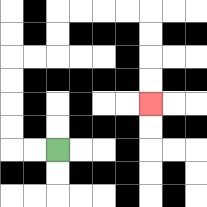{'start': '[2, 6]', 'end': '[6, 4]', 'path_directions': 'L,L,U,U,U,U,R,R,U,U,R,R,R,R,D,D,D,D', 'path_coordinates': '[[2, 6], [1, 6], [0, 6], [0, 5], [0, 4], [0, 3], [0, 2], [1, 2], [2, 2], [2, 1], [2, 0], [3, 0], [4, 0], [5, 0], [6, 0], [6, 1], [6, 2], [6, 3], [6, 4]]'}